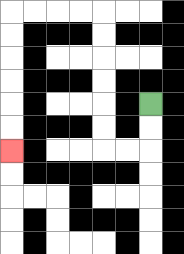{'start': '[6, 4]', 'end': '[0, 6]', 'path_directions': 'D,D,L,L,U,U,U,U,U,U,L,L,L,L,D,D,D,D,D,D', 'path_coordinates': '[[6, 4], [6, 5], [6, 6], [5, 6], [4, 6], [4, 5], [4, 4], [4, 3], [4, 2], [4, 1], [4, 0], [3, 0], [2, 0], [1, 0], [0, 0], [0, 1], [0, 2], [0, 3], [0, 4], [0, 5], [0, 6]]'}